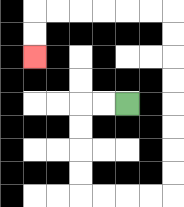{'start': '[5, 4]', 'end': '[1, 2]', 'path_directions': 'L,L,D,D,D,D,R,R,R,R,U,U,U,U,U,U,U,U,L,L,L,L,L,L,D,D', 'path_coordinates': '[[5, 4], [4, 4], [3, 4], [3, 5], [3, 6], [3, 7], [3, 8], [4, 8], [5, 8], [6, 8], [7, 8], [7, 7], [7, 6], [7, 5], [7, 4], [7, 3], [7, 2], [7, 1], [7, 0], [6, 0], [5, 0], [4, 0], [3, 0], [2, 0], [1, 0], [1, 1], [1, 2]]'}